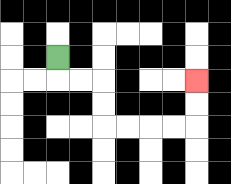{'start': '[2, 2]', 'end': '[8, 3]', 'path_directions': 'D,R,R,D,D,R,R,R,R,U,U', 'path_coordinates': '[[2, 2], [2, 3], [3, 3], [4, 3], [4, 4], [4, 5], [5, 5], [6, 5], [7, 5], [8, 5], [8, 4], [8, 3]]'}